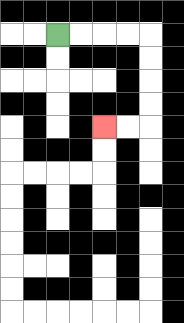{'start': '[2, 1]', 'end': '[4, 5]', 'path_directions': 'R,R,R,R,D,D,D,D,L,L', 'path_coordinates': '[[2, 1], [3, 1], [4, 1], [5, 1], [6, 1], [6, 2], [6, 3], [6, 4], [6, 5], [5, 5], [4, 5]]'}